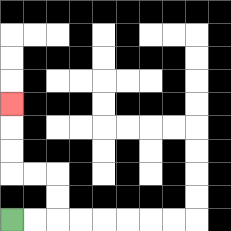{'start': '[0, 9]', 'end': '[0, 4]', 'path_directions': 'R,R,U,U,L,L,U,U,U', 'path_coordinates': '[[0, 9], [1, 9], [2, 9], [2, 8], [2, 7], [1, 7], [0, 7], [0, 6], [0, 5], [0, 4]]'}